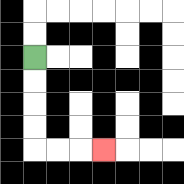{'start': '[1, 2]', 'end': '[4, 6]', 'path_directions': 'D,D,D,D,R,R,R', 'path_coordinates': '[[1, 2], [1, 3], [1, 4], [1, 5], [1, 6], [2, 6], [3, 6], [4, 6]]'}